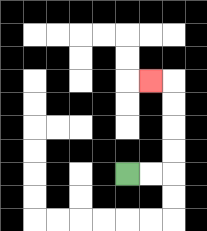{'start': '[5, 7]', 'end': '[6, 3]', 'path_directions': 'R,R,U,U,U,U,L', 'path_coordinates': '[[5, 7], [6, 7], [7, 7], [7, 6], [7, 5], [7, 4], [7, 3], [6, 3]]'}